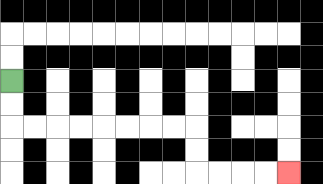{'start': '[0, 3]', 'end': '[12, 7]', 'path_directions': 'D,D,R,R,R,R,R,R,R,R,D,D,R,R,R,R', 'path_coordinates': '[[0, 3], [0, 4], [0, 5], [1, 5], [2, 5], [3, 5], [4, 5], [5, 5], [6, 5], [7, 5], [8, 5], [8, 6], [8, 7], [9, 7], [10, 7], [11, 7], [12, 7]]'}